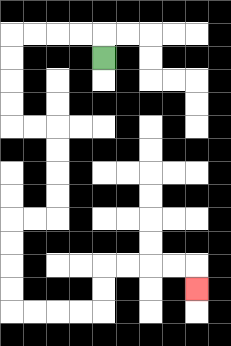{'start': '[4, 2]', 'end': '[8, 12]', 'path_directions': 'U,L,L,L,L,D,D,D,D,R,R,D,D,D,D,L,L,D,D,D,D,R,R,R,R,U,U,R,R,R,R,D', 'path_coordinates': '[[4, 2], [4, 1], [3, 1], [2, 1], [1, 1], [0, 1], [0, 2], [0, 3], [0, 4], [0, 5], [1, 5], [2, 5], [2, 6], [2, 7], [2, 8], [2, 9], [1, 9], [0, 9], [0, 10], [0, 11], [0, 12], [0, 13], [1, 13], [2, 13], [3, 13], [4, 13], [4, 12], [4, 11], [5, 11], [6, 11], [7, 11], [8, 11], [8, 12]]'}